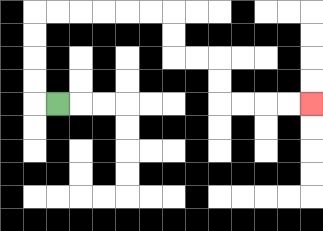{'start': '[2, 4]', 'end': '[13, 4]', 'path_directions': 'L,U,U,U,U,R,R,R,R,R,R,D,D,R,R,D,D,R,R,R,R', 'path_coordinates': '[[2, 4], [1, 4], [1, 3], [1, 2], [1, 1], [1, 0], [2, 0], [3, 0], [4, 0], [5, 0], [6, 0], [7, 0], [7, 1], [7, 2], [8, 2], [9, 2], [9, 3], [9, 4], [10, 4], [11, 4], [12, 4], [13, 4]]'}